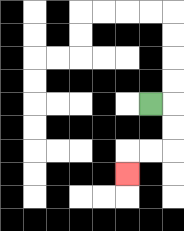{'start': '[6, 4]', 'end': '[5, 7]', 'path_directions': 'R,D,D,L,L,D', 'path_coordinates': '[[6, 4], [7, 4], [7, 5], [7, 6], [6, 6], [5, 6], [5, 7]]'}